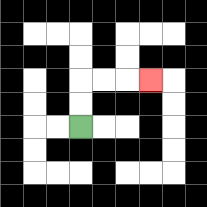{'start': '[3, 5]', 'end': '[6, 3]', 'path_directions': 'U,U,R,R,R', 'path_coordinates': '[[3, 5], [3, 4], [3, 3], [4, 3], [5, 3], [6, 3]]'}